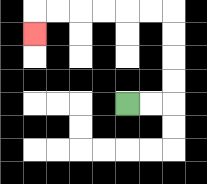{'start': '[5, 4]', 'end': '[1, 1]', 'path_directions': 'R,R,U,U,U,U,L,L,L,L,L,L,D', 'path_coordinates': '[[5, 4], [6, 4], [7, 4], [7, 3], [7, 2], [7, 1], [7, 0], [6, 0], [5, 0], [4, 0], [3, 0], [2, 0], [1, 0], [1, 1]]'}